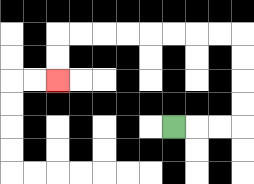{'start': '[7, 5]', 'end': '[2, 3]', 'path_directions': 'R,R,R,U,U,U,U,L,L,L,L,L,L,L,L,D,D', 'path_coordinates': '[[7, 5], [8, 5], [9, 5], [10, 5], [10, 4], [10, 3], [10, 2], [10, 1], [9, 1], [8, 1], [7, 1], [6, 1], [5, 1], [4, 1], [3, 1], [2, 1], [2, 2], [2, 3]]'}